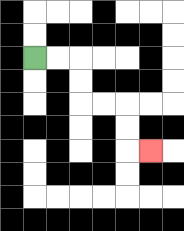{'start': '[1, 2]', 'end': '[6, 6]', 'path_directions': 'R,R,D,D,R,R,D,D,R', 'path_coordinates': '[[1, 2], [2, 2], [3, 2], [3, 3], [3, 4], [4, 4], [5, 4], [5, 5], [5, 6], [6, 6]]'}